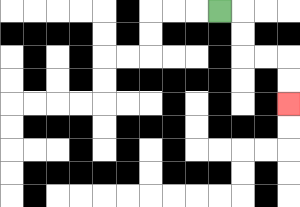{'start': '[9, 0]', 'end': '[12, 4]', 'path_directions': 'R,D,D,R,R,D,D', 'path_coordinates': '[[9, 0], [10, 0], [10, 1], [10, 2], [11, 2], [12, 2], [12, 3], [12, 4]]'}